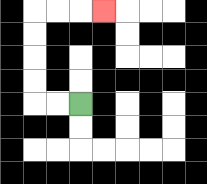{'start': '[3, 4]', 'end': '[4, 0]', 'path_directions': 'L,L,U,U,U,U,R,R,R', 'path_coordinates': '[[3, 4], [2, 4], [1, 4], [1, 3], [1, 2], [1, 1], [1, 0], [2, 0], [3, 0], [4, 0]]'}